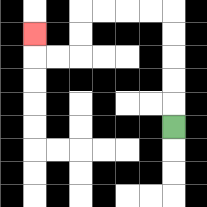{'start': '[7, 5]', 'end': '[1, 1]', 'path_directions': 'U,U,U,U,U,L,L,L,L,D,D,L,L,U', 'path_coordinates': '[[7, 5], [7, 4], [7, 3], [7, 2], [7, 1], [7, 0], [6, 0], [5, 0], [4, 0], [3, 0], [3, 1], [3, 2], [2, 2], [1, 2], [1, 1]]'}